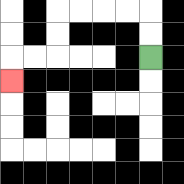{'start': '[6, 2]', 'end': '[0, 3]', 'path_directions': 'U,U,L,L,L,L,D,D,L,L,D', 'path_coordinates': '[[6, 2], [6, 1], [6, 0], [5, 0], [4, 0], [3, 0], [2, 0], [2, 1], [2, 2], [1, 2], [0, 2], [0, 3]]'}